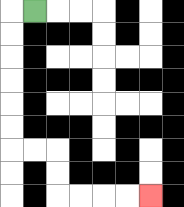{'start': '[1, 0]', 'end': '[6, 8]', 'path_directions': 'L,D,D,D,D,D,D,R,R,D,D,R,R,R,R', 'path_coordinates': '[[1, 0], [0, 0], [0, 1], [0, 2], [0, 3], [0, 4], [0, 5], [0, 6], [1, 6], [2, 6], [2, 7], [2, 8], [3, 8], [4, 8], [5, 8], [6, 8]]'}